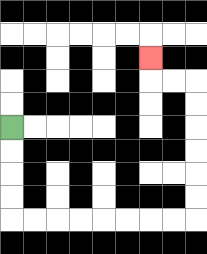{'start': '[0, 5]', 'end': '[6, 2]', 'path_directions': 'D,D,D,D,R,R,R,R,R,R,R,R,U,U,U,U,U,U,L,L,U', 'path_coordinates': '[[0, 5], [0, 6], [0, 7], [0, 8], [0, 9], [1, 9], [2, 9], [3, 9], [4, 9], [5, 9], [6, 9], [7, 9], [8, 9], [8, 8], [8, 7], [8, 6], [8, 5], [8, 4], [8, 3], [7, 3], [6, 3], [6, 2]]'}